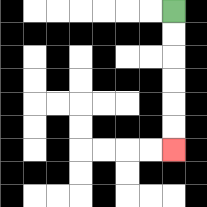{'start': '[7, 0]', 'end': '[7, 6]', 'path_directions': 'D,D,D,D,D,D', 'path_coordinates': '[[7, 0], [7, 1], [7, 2], [7, 3], [7, 4], [7, 5], [7, 6]]'}